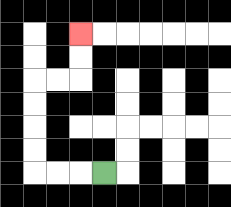{'start': '[4, 7]', 'end': '[3, 1]', 'path_directions': 'L,L,L,U,U,U,U,R,R,U,U', 'path_coordinates': '[[4, 7], [3, 7], [2, 7], [1, 7], [1, 6], [1, 5], [1, 4], [1, 3], [2, 3], [3, 3], [3, 2], [3, 1]]'}